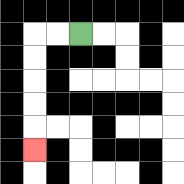{'start': '[3, 1]', 'end': '[1, 6]', 'path_directions': 'L,L,D,D,D,D,D', 'path_coordinates': '[[3, 1], [2, 1], [1, 1], [1, 2], [1, 3], [1, 4], [1, 5], [1, 6]]'}